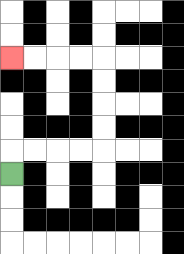{'start': '[0, 7]', 'end': '[0, 2]', 'path_directions': 'U,R,R,R,R,U,U,U,U,L,L,L,L', 'path_coordinates': '[[0, 7], [0, 6], [1, 6], [2, 6], [3, 6], [4, 6], [4, 5], [4, 4], [4, 3], [4, 2], [3, 2], [2, 2], [1, 2], [0, 2]]'}